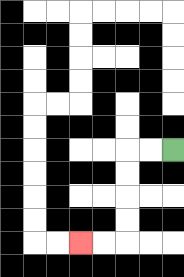{'start': '[7, 6]', 'end': '[3, 10]', 'path_directions': 'L,L,D,D,D,D,L,L', 'path_coordinates': '[[7, 6], [6, 6], [5, 6], [5, 7], [5, 8], [5, 9], [5, 10], [4, 10], [3, 10]]'}